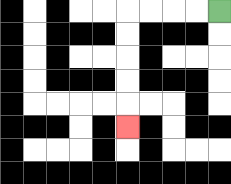{'start': '[9, 0]', 'end': '[5, 5]', 'path_directions': 'L,L,L,L,D,D,D,D,D', 'path_coordinates': '[[9, 0], [8, 0], [7, 0], [6, 0], [5, 0], [5, 1], [5, 2], [5, 3], [5, 4], [5, 5]]'}